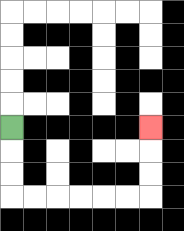{'start': '[0, 5]', 'end': '[6, 5]', 'path_directions': 'D,D,D,R,R,R,R,R,R,U,U,U', 'path_coordinates': '[[0, 5], [0, 6], [0, 7], [0, 8], [1, 8], [2, 8], [3, 8], [4, 8], [5, 8], [6, 8], [6, 7], [6, 6], [6, 5]]'}